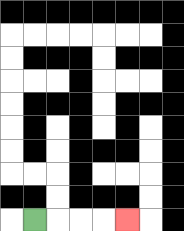{'start': '[1, 9]', 'end': '[5, 9]', 'path_directions': 'R,R,R,R', 'path_coordinates': '[[1, 9], [2, 9], [3, 9], [4, 9], [5, 9]]'}